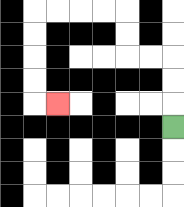{'start': '[7, 5]', 'end': '[2, 4]', 'path_directions': 'U,U,U,L,L,U,U,L,L,L,L,D,D,D,D,R', 'path_coordinates': '[[7, 5], [7, 4], [7, 3], [7, 2], [6, 2], [5, 2], [5, 1], [5, 0], [4, 0], [3, 0], [2, 0], [1, 0], [1, 1], [1, 2], [1, 3], [1, 4], [2, 4]]'}